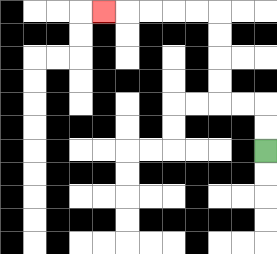{'start': '[11, 6]', 'end': '[4, 0]', 'path_directions': 'U,U,L,L,U,U,U,U,L,L,L,L,L', 'path_coordinates': '[[11, 6], [11, 5], [11, 4], [10, 4], [9, 4], [9, 3], [9, 2], [9, 1], [9, 0], [8, 0], [7, 0], [6, 0], [5, 0], [4, 0]]'}